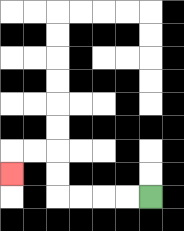{'start': '[6, 8]', 'end': '[0, 7]', 'path_directions': 'L,L,L,L,U,U,L,L,D', 'path_coordinates': '[[6, 8], [5, 8], [4, 8], [3, 8], [2, 8], [2, 7], [2, 6], [1, 6], [0, 6], [0, 7]]'}